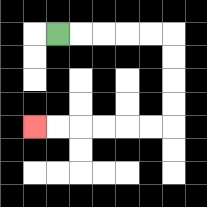{'start': '[2, 1]', 'end': '[1, 5]', 'path_directions': 'R,R,R,R,R,D,D,D,D,L,L,L,L,L,L', 'path_coordinates': '[[2, 1], [3, 1], [4, 1], [5, 1], [6, 1], [7, 1], [7, 2], [7, 3], [7, 4], [7, 5], [6, 5], [5, 5], [4, 5], [3, 5], [2, 5], [1, 5]]'}